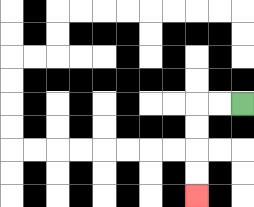{'start': '[10, 4]', 'end': '[8, 8]', 'path_directions': 'L,L,D,D,D,D', 'path_coordinates': '[[10, 4], [9, 4], [8, 4], [8, 5], [8, 6], [8, 7], [8, 8]]'}